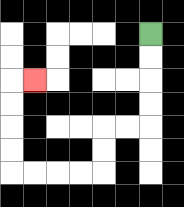{'start': '[6, 1]', 'end': '[1, 3]', 'path_directions': 'D,D,D,D,L,L,D,D,L,L,L,L,U,U,U,U,R', 'path_coordinates': '[[6, 1], [6, 2], [6, 3], [6, 4], [6, 5], [5, 5], [4, 5], [4, 6], [4, 7], [3, 7], [2, 7], [1, 7], [0, 7], [0, 6], [0, 5], [0, 4], [0, 3], [1, 3]]'}